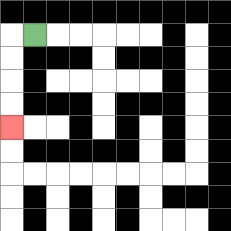{'start': '[1, 1]', 'end': '[0, 5]', 'path_directions': 'L,D,D,D,D', 'path_coordinates': '[[1, 1], [0, 1], [0, 2], [0, 3], [0, 4], [0, 5]]'}